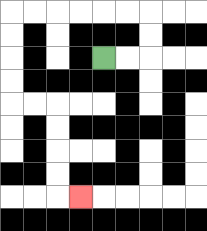{'start': '[4, 2]', 'end': '[3, 8]', 'path_directions': 'R,R,U,U,L,L,L,L,L,L,D,D,D,D,R,R,D,D,D,D,R', 'path_coordinates': '[[4, 2], [5, 2], [6, 2], [6, 1], [6, 0], [5, 0], [4, 0], [3, 0], [2, 0], [1, 0], [0, 0], [0, 1], [0, 2], [0, 3], [0, 4], [1, 4], [2, 4], [2, 5], [2, 6], [2, 7], [2, 8], [3, 8]]'}